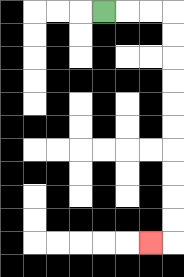{'start': '[4, 0]', 'end': '[6, 10]', 'path_directions': 'R,R,R,D,D,D,D,D,D,D,D,D,D,L', 'path_coordinates': '[[4, 0], [5, 0], [6, 0], [7, 0], [7, 1], [7, 2], [7, 3], [7, 4], [7, 5], [7, 6], [7, 7], [7, 8], [7, 9], [7, 10], [6, 10]]'}